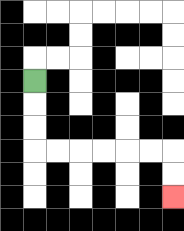{'start': '[1, 3]', 'end': '[7, 8]', 'path_directions': 'D,D,D,R,R,R,R,R,R,D,D', 'path_coordinates': '[[1, 3], [1, 4], [1, 5], [1, 6], [2, 6], [3, 6], [4, 6], [5, 6], [6, 6], [7, 6], [7, 7], [7, 8]]'}